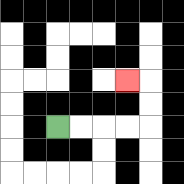{'start': '[2, 5]', 'end': '[5, 3]', 'path_directions': 'R,R,R,R,U,U,L', 'path_coordinates': '[[2, 5], [3, 5], [4, 5], [5, 5], [6, 5], [6, 4], [6, 3], [5, 3]]'}